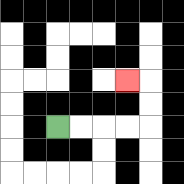{'start': '[2, 5]', 'end': '[5, 3]', 'path_directions': 'R,R,R,R,U,U,L', 'path_coordinates': '[[2, 5], [3, 5], [4, 5], [5, 5], [6, 5], [6, 4], [6, 3], [5, 3]]'}